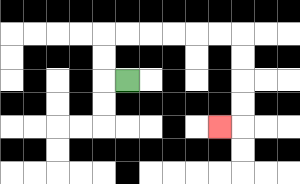{'start': '[5, 3]', 'end': '[9, 5]', 'path_directions': 'L,U,U,R,R,R,R,R,R,D,D,D,D,L', 'path_coordinates': '[[5, 3], [4, 3], [4, 2], [4, 1], [5, 1], [6, 1], [7, 1], [8, 1], [9, 1], [10, 1], [10, 2], [10, 3], [10, 4], [10, 5], [9, 5]]'}